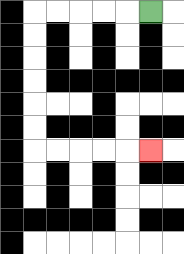{'start': '[6, 0]', 'end': '[6, 6]', 'path_directions': 'L,L,L,L,L,D,D,D,D,D,D,R,R,R,R,R', 'path_coordinates': '[[6, 0], [5, 0], [4, 0], [3, 0], [2, 0], [1, 0], [1, 1], [1, 2], [1, 3], [1, 4], [1, 5], [1, 6], [2, 6], [3, 6], [4, 6], [5, 6], [6, 6]]'}